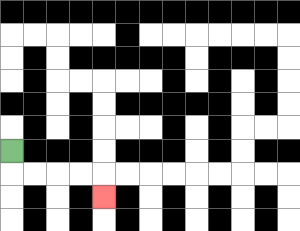{'start': '[0, 6]', 'end': '[4, 8]', 'path_directions': 'D,R,R,R,R,D', 'path_coordinates': '[[0, 6], [0, 7], [1, 7], [2, 7], [3, 7], [4, 7], [4, 8]]'}